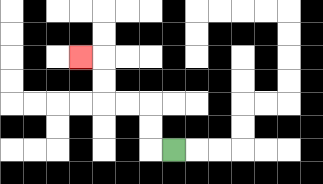{'start': '[7, 6]', 'end': '[3, 2]', 'path_directions': 'L,U,U,L,L,U,U,L', 'path_coordinates': '[[7, 6], [6, 6], [6, 5], [6, 4], [5, 4], [4, 4], [4, 3], [4, 2], [3, 2]]'}